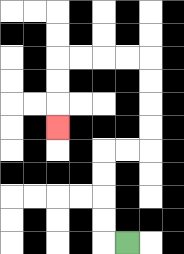{'start': '[5, 10]', 'end': '[2, 5]', 'path_directions': 'L,U,U,U,U,R,R,U,U,U,U,L,L,L,L,D,D,D', 'path_coordinates': '[[5, 10], [4, 10], [4, 9], [4, 8], [4, 7], [4, 6], [5, 6], [6, 6], [6, 5], [6, 4], [6, 3], [6, 2], [5, 2], [4, 2], [3, 2], [2, 2], [2, 3], [2, 4], [2, 5]]'}